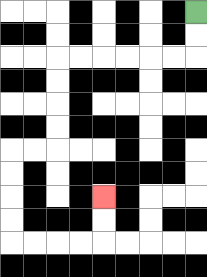{'start': '[8, 0]', 'end': '[4, 8]', 'path_directions': 'D,D,L,L,L,L,L,L,D,D,D,D,L,L,D,D,D,D,R,R,R,R,U,U', 'path_coordinates': '[[8, 0], [8, 1], [8, 2], [7, 2], [6, 2], [5, 2], [4, 2], [3, 2], [2, 2], [2, 3], [2, 4], [2, 5], [2, 6], [1, 6], [0, 6], [0, 7], [0, 8], [0, 9], [0, 10], [1, 10], [2, 10], [3, 10], [4, 10], [4, 9], [4, 8]]'}